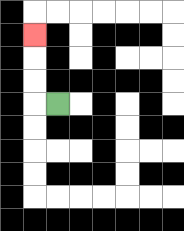{'start': '[2, 4]', 'end': '[1, 1]', 'path_directions': 'L,U,U,U', 'path_coordinates': '[[2, 4], [1, 4], [1, 3], [1, 2], [1, 1]]'}